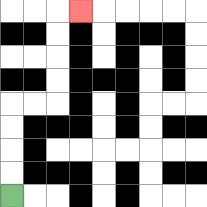{'start': '[0, 8]', 'end': '[3, 0]', 'path_directions': 'U,U,U,U,R,R,U,U,U,U,R', 'path_coordinates': '[[0, 8], [0, 7], [0, 6], [0, 5], [0, 4], [1, 4], [2, 4], [2, 3], [2, 2], [2, 1], [2, 0], [3, 0]]'}